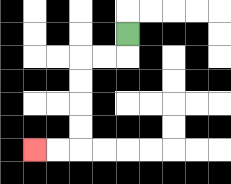{'start': '[5, 1]', 'end': '[1, 6]', 'path_directions': 'D,L,L,D,D,D,D,L,L', 'path_coordinates': '[[5, 1], [5, 2], [4, 2], [3, 2], [3, 3], [3, 4], [3, 5], [3, 6], [2, 6], [1, 6]]'}